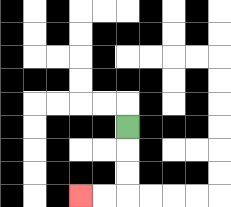{'start': '[5, 5]', 'end': '[3, 8]', 'path_directions': 'D,D,D,L,L', 'path_coordinates': '[[5, 5], [5, 6], [5, 7], [5, 8], [4, 8], [3, 8]]'}